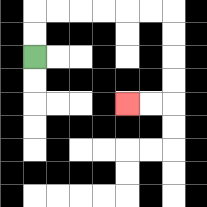{'start': '[1, 2]', 'end': '[5, 4]', 'path_directions': 'U,U,R,R,R,R,R,R,D,D,D,D,L,L', 'path_coordinates': '[[1, 2], [1, 1], [1, 0], [2, 0], [3, 0], [4, 0], [5, 0], [6, 0], [7, 0], [7, 1], [7, 2], [7, 3], [7, 4], [6, 4], [5, 4]]'}